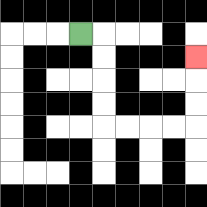{'start': '[3, 1]', 'end': '[8, 2]', 'path_directions': 'R,D,D,D,D,R,R,R,R,U,U,U', 'path_coordinates': '[[3, 1], [4, 1], [4, 2], [4, 3], [4, 4], [4, 5], [5, 5], [6, 5], [7, 5], [8, 5], [8, 4], [8, 3], [8, 2]]'}